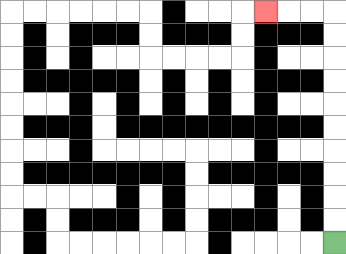{'start': '[14, 10]', 'end': '[11, 0]', 'path_directions': 'U,U,U,U,U,U,U,U,U,U,L,L,L', 'path_coordinates': '[[14, 10], [14, 9], [14, 8], [14, 7], [14, 6], [14, 5], [14, 4], [14, 3], [14, 2], [14, 1], [14, 0], [13, 0], [12, 0], [11, 0]]'}